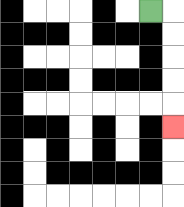{'start': '[6, 0]', 'end': '[7, 5]', 'path_directions': 'R,D,D,D,D,D', 'path_coordinates': '[[6, 0], [7, 0], [7, 1], [7, 2], [7, 3], [7, 4], [7, 5]]'}